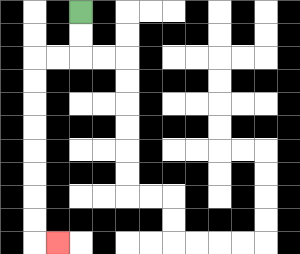{'start': '[3, 0]', 'end': '[2, 10]', 'path_directions': 'D,D,L,L,D,D,D,D,D,D,D,D,R', 'path_coordinates': '[[3, 0], [3, 1], [3, 2], [2, 2], [1, 2], [1, 3], [1, 4], [1, 5], [1, 6], [1, 7], [1, 8], [1, 9], [1, 10], [2, 10]]'}